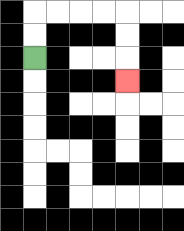{'start': '[1, 2]', 'end': '[5, 3]', 'path_directions': 'U,U,R,R,R,R,D,D,D', 'path_coordinates': '[[1, 2], [1, 1], [1, 0], [2, 0], [3, 0], [4, 0], [5, 0], [5, 1], [5, 2], [5, 3]]'}